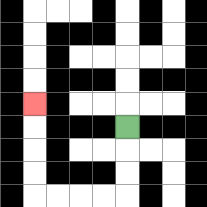{'start': '[5, 5]', 'end': '[1, 4]', 'path_directions': 'D,D,D,L,L,L,L,U,U,U,U', 'path_coordinates': '[[5, 5], [5, 6], [5, 7], [5, 8], [4, 8], [3, 8], [2, 8], [1, 8], [1, 7], [1, 6], [1, 5], [1, 4]]'}